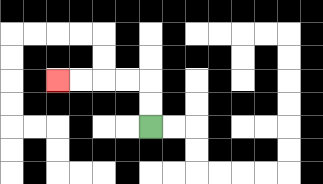{'start': '[6, 5]', 'end': '[2, 3]', 'path_directions': 'U,U,L,L,L,L', 'path_coordinates': '[[6, 5], [6, 4], [6, 3], [5, 3], [4, 3], [3, 3], [2, 3]]'}